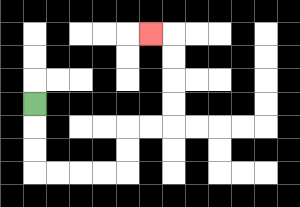{'start': '[1, 4]', 'end': '[6, 1]', 'path_directions': 'D,D,D,R,R,R,R,U,U,R,R,U,U,U,U,L', 'path_coordinates': '[[1, 4], [1, 5], [1, 6], [1, 7], [2, 7], [3, 7], [4, 7], [5, 7], [5, 6], [5, 5], [6, 5], [7, 5], [7, 4], [7, 3], [7, 2], [7, 1], [6, 1]]'}